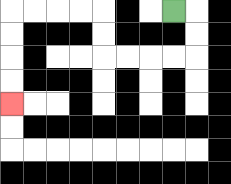{'start': '[7, 0]', 'end': '[0, 4]', 'path_directions': 'R,D,D,L,L,L,L,U,U,L,L,L,L,D,D,D,D', 'path_coordinates': '[[7, 0], [8, 0], [8, 1], [8, 2], [7, 2], [6, 2], [5, 2], [4, 2], [4, 1], [4, 0], [3, 0], [2, 0], [1, 0], [0, 0], [0, 1], [0, 2], [0, 3], [0, 4]]'}